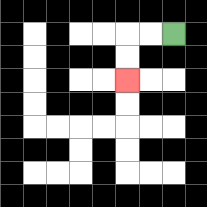{'start': '[7, 1]', 'end': '[5, 3]', 'path_directions': 'L,L,D,D', 'path_coordinates': '[[7, 1], [6, 1], [5, 1], [5, 2], [5, 3]]'}